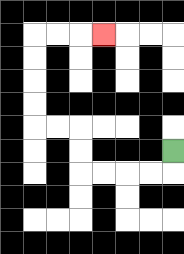{'start': '[7, 6]', 'end': '[4, 1]', 'path_directions': 'D,L,L,L,L,U,U,L,L,U,U,U,U,R,R,R', 'path_coordinates': '[[7, 6], [7, 7], [6, 7], [5, 7], [4, 7], [3, 7], [3, 6], [3, 5], [2, 5], [1, 5], [1, 4], [1, 3], [1, 2], [1, 1], [2, 1], [3, 1], [4, 1]]'}